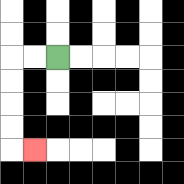{'start': '[2, 2]', 'end': '[1, 6]', 'path_directions': 'L,L,D,D,D,D,R', 'path_coordinates': '[[2, 2], [1, 2], [0, 2], [0, 3], [0, 4], [0, 5], [0, 6], [1, 6]]'}